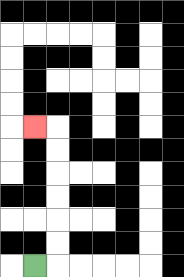{'start': '[1, 11]', 'end': '[1, 5]', 'path_directions': 'R,U,U,U,U,U,U,L', 'path_coordinates': '[[1, 11], [2, 11], [2, 10], [2, 9], [2, 8], [2, 7], [2, 6], [2, 5], [1, 5]]'}